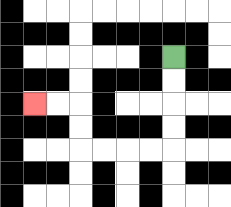{'start': '[7, 2]', 'end': '[1, 4]', 'path_directions': 'D,D,D,D,L,L,L,L,U,U,L,L', 'path_coordinates': '[[7, 2], [7, 3], [7, 4], [7, 5], [7, 6], [6, 6], [5, 6], [4, 6], [3, 6], [3, 5], [3, 4], [2, 4], [1, 4]]'}